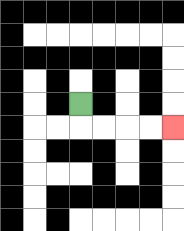{'start': '[3, 4]', 'end': '[7, 5]', 'path_directions': 'D,R,R,R,R', 'path_coordinates': '[[3, 4], [3, 5], [4, 5], [5, 5], [6, 5], [7, 5]]'}